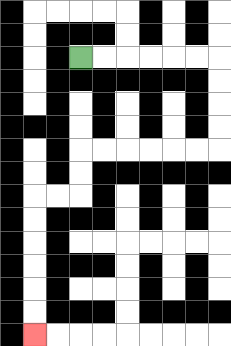{'start': '[3, 2]', 'end': '[1, 14]', 'path_directions': 'R,R,R,R,R,R,D,D,D,D,L,L,L,L,L,L,D,D,L,L,D,D,D,D,D,D', 'path_coordinates': '[[3, 2], [4, 2], [5, 2], [6, 2], [7, 2], [8, 2], [9, 2], [9, 3], [9, 4], [9, 5], [9, 6], [8, 6], [7, 6], [6, 6], [5, 6], [4, 6], [3, 6], [3, 7], [3, 8], [2, 8], [1, 8], [1, 9], [1, 10], [1, 11], [1, 12], [1, 13], [1, 14]]'}